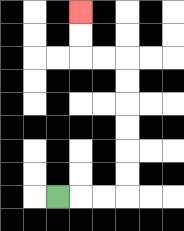{'start': '[2, 8]', 'end': '[3, 0]', 'path_directions': 'R,R,R,U,U,U,U,U,U,L,L,U,U', 'path_coordinates': '[[2, 8], [3, 8], [4, 8], [5, 8], [5, 7], [5, 6], [5, 5], [5, 4], [5, 3], [5, 2], [4, 2], [3, 2], [3, 1], [3, 0]]'}